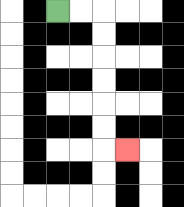{'start': '[2, 0]', 'end': '[5, 6]', 'path_directions': 'R,R,D,D,D,D,D,D,R', 'path_coordinates': '[[2, 0], [3, 0], [4, 0], [4, 1], [4, 2], [4, 3], [4, 4], [4, 5], [4, 6], [5, 6]]'}